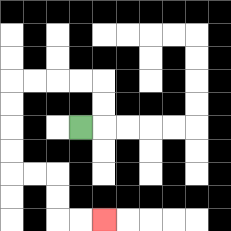{'start': '[3, 5]', 'end': '[4, 9]', 'path_directions': 'R,U,U,L,L,L,L,D,D,D,D,R,R,D,D,R,R', 'path_coordinates': '[[3, 5], [4, 5], [4, 4], [4, 3], [3, 3], [2, 3], [1, 3], [0, 3], [0, 4], [0, 5], [0, 6], [0, 7], [1, 7], [2, 7], [2, 8], [2, 9], [3, 9], [4, 9]]'}